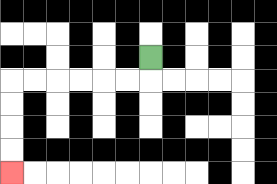{'start': '[6, 2]', 'end': '[0, 7]', 'path_directions': 'D,L,L,L,L,L,L,D,D,D,D', 'path_coordinates': '[[6, 2], [6, 3], [5, 3], [4, 3], [3, 3], [2, 3], [1, 3], [0, 3], [0, 4], [0, 5], [0, 6], [0, 7]]'}